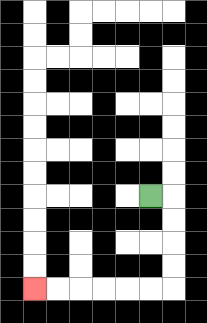{'start': '[6, 8]', 'end': '[1, 12]', 'path_directions': 'R,D,D,D,D,L,L,L,L,L,L', 'path_coordinates': '[[6, 8], [7, 8], [7, 9], [7, 10], [7, 11], [7, 12], [6, 12], [5, 12], [4, 12], [3, 12], [2, 12], [1, 12]]'}